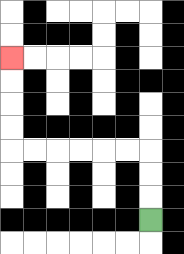{'start': '[6, 9]', 'end': '[0, 2]', 'path_directions': 'U,U,U,L,L,L,L,L,L,U,U,U,U', 'path_coordinates': '[[6, 9], [6, 8], [6, 7], [6, 6], [5, 6], [4, 6], [3, 6], [2, 6], [1, 6], [0, 6], [0, 5], [0, 4], [0, 3], [0, 2]]'}